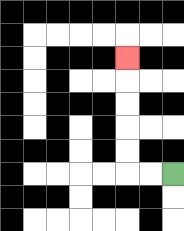{'start': '[7, 7]', 'end': '[5, 2]', 'path_directions': 'L,L,U,U,U,U,U', 'path_coordinates': '[[7, 7], [6, 7], [5, 7], [5, 6], [5, 5], [5, 4], [5, 3], [5, 2]]'}